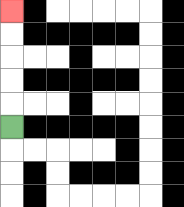{'start': '[0, 5]', 'end': '[0, 0]', 'path_directions': 'U,U,U,U,U', 'path_coordinates': '[[0, 5], [0, 4], [0, 3], [0, 2], [0, 1], [0, 0]]'}